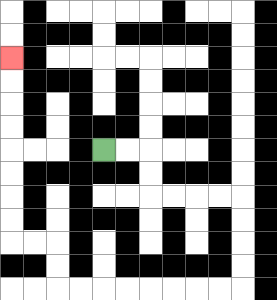{'start': '[4, 6]', 'end': '[0, 2]', 'path_directions': 'R,R,D,D,R,R,R,R,D,D,D,D,L,L,L,L,L,L,L,L,U,U,L,L,U,U,U,U,U,U,U,U', 'path_coordinates': '[[4, 6], [5, 6], [6, 6], [6, 7], [6, 8], [7, 8], [8, 8], [9, 8], [10, 8], [10, 9], [10, 10], [10, 11], [10, 12], [9, 12], [8, 12], [7, 12], [6, 12], [5, 12], [4, 12], [3, 12], [2, 12], [2, 11], [2, 10], [1, 10], [0, 10], [0, 9], [0, 8], [0, 7], [0, 6], [0, 5], [0, 4], [0, 3], [0, 2]]'}